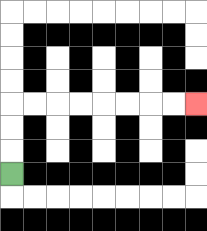{'start': '[0, 7]', 'end': '[8, 4]', 'path_directions': 'U,U,U,R,R,R,R,R,R,R,R', 'path_coordinates': '[[0, 7], [0, 6], [0, 5], [0, 4], [1, 4], [2, 4], [3, 4], [4, 4], [5, 4], [6, 4], [7, 4], [8, 4]]'}